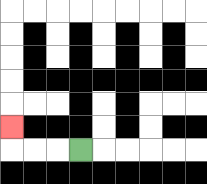{'start': '[3, 6]', 'end': '[0, 5]', 'path_directions': 'L,L,L,U', 'path_coordinates': '[[3, 6], [2, 6], [1, 6], [0, 6], [0, 5]]'}